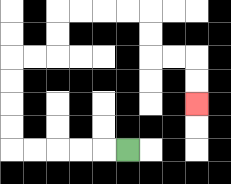{'start': '[5, 6]', 'end': '[8, 4]', 'path_directions': 'L,L,L,L,L,U,U,U,U,R,R,U,U,R,R,R,R,D,D,R,R,D,D', 'path_coordinates': '[[5, 6], [4, 6], [3, 6], [2, 6], [1, 6], [0, 6], [0, 5], [0, 4], [0, 3], [0, 2], [1, 2], [2, 2], [2, 1], [2, 0], [3, 0], [4, 0], [5, 0], [6, 0], [6, 1], [6, 2], [7, 2], [8, 2], [8, 3], [8, 4]]'}